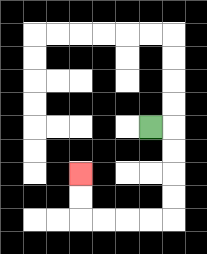{'start': '[6, 5]', 'end': '[3, 7]', 'path_directions': 'R,D,D,D,D,L,L,L,L,U,U', 'path_coordinates': '[[6, 5], [7, 5], [7, 6], [7, 7], [7, 8], [7, 9], [6, 9], [5, 9], [4, 9], [3, 9], [3, 8], [3, 7]]'}